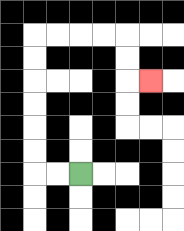{'start': '[3, 7]', 'end': '[6, 3]', 'path_directions': 'L,L,U,U,U,U,U,U,R,R,R,R,D,D,R', 'path_coordinates': '[[3, 7], [2, 7], [1, 7], [1, 6], [1, 5], [1, 4], [1, 3], [1, 2], [1, 1], [2, 1], [3, 1], [4, 1], [5, 1], [5, 2], [5, 3], [6, 3]]'}